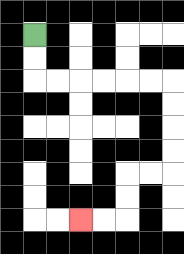{'start': '[1, 1]', 'end': '[3, 9]', 'path_directions': 'D,D,R,R,R,R,R,R,D,D,D,D,L,L,D,D,L,L', 'path_coordinates': '[[1, 1], [1, 2], [1, 3], [2, 3], [3, 3], [4, 3], [5, 3], [6, 3], [7, 3], [7, 4], [7, 5], [7, 6], [7, 7], [6, 7], [5, 7], [5, 8], [5, 9], [4, 9], [3, 9]]'}